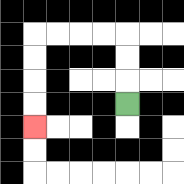{'start': '[5, 4]', 'end': '[1, 5]', 'path_directions': 'U,U,U,L,L,L,L,D,D,D,D', 'path_coordinates': '[[5, 4], [5, 3], [5, 2], [5, 1], [4, 1], [3, 1], [2, 1], [1, 1], [1, 2], [1, 3], [1, 4], [1, 5]]'}